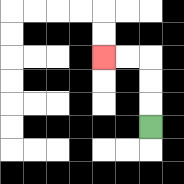{'start': '[6, 5]', 'end': '[4, 2]', 'path_directions': 'U,U,U,L,L', 'path_coordinates': '[[6, 5], [6, 4], [6, 3], [6, 2], [5, 2], [4, 2]]'}